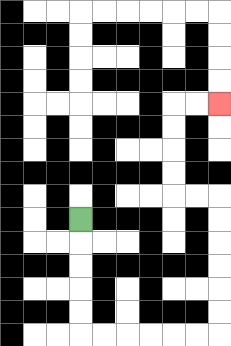{'start': '[3, 9]', 'end': '[9, 4]', 'path_directions': 'D,D,D,D,D,R,R,R,R,R,R,U,U,U,U,U,U,L,L,U,U,U,U,R,R', 'path_coordinates': '[[3, 9], [3, 10], [3, 11], [3, 12], [3, 13], [3, 14], [4, 14], [5, 14], [6, 14], [7, 14], [8, 14], [9, 14], [9, 13], [9, 12], [9, 11], [9, 10], [9, 9], [9, 8], [8, 8], [7, 8], [7, 7], [7, 6], [7, 5], [7, 4], [8, 4], [9, 4]]'}